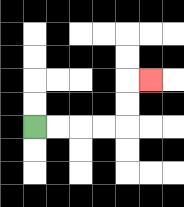{'start': '[1, 5]', 'end': '[6, 3]', 'path_directions': 'R,R,R,R,U,U,R', 'path_coordinates': '[[1, 5], [2, 5], [3, 5], [4, 5], [5, 5], [5, 4], [5, 3], [6, 3]]'}